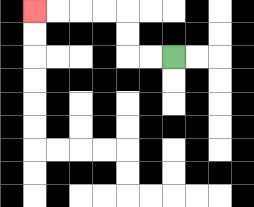{'start': '[7, 2]', 'end': '[1, 0]', 'path_directions': 'L,L,U,U,L,L,L,L', 'path_coordinates': '[[7, 2], [6, 2], [5, 2], [5, 1], [5, 0], [4, 0], [3, 0], [2, 0], [1, 0]]'}